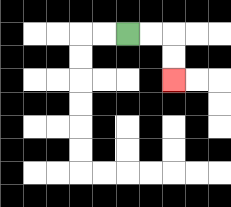{'start': '[5, 1]', 'end': '[7, 3]', 'path_directions': 'R,R,D,D', 'path_coordinates': '[[5, 1], [6, 1], [7, 1], [7, 2], [7, 3]]'}